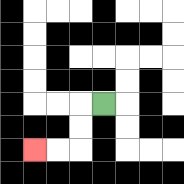{'start': '[4, 4]', 'end': '[1, 6]', 'path_directions': 'L,D,D,L,L', 'path_coordinates': '[[4, 4], [3, 4], [3, 5], [3, 6], [2, 6], [1, 6]]'}